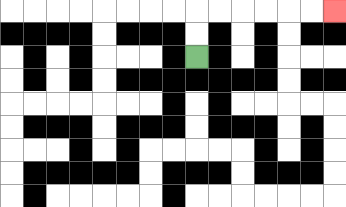{'start': '[8, 2]', 'end': '[14, 0]', 'path_directions': 'U,U,R,R,R,R,R,R', 'path_coordinates': '[[8, 2], [8, 1], [8, 0], [9, 0], [10, 0], [11, 0], [12, 0], [13, 0], [14, 0]]'}